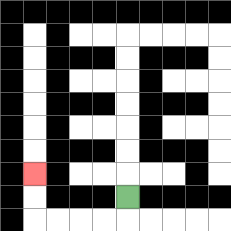{'start': '[5, 8]', 'end': '[1, 7]', 'path_directions': 'D,L,L,L,L,U,U', 'path_coordinates': '[[5, 8], [5, 9], [4, 9], [3, 9], [2, 9], [1, 9], [1, 8], [1, 7]]'}